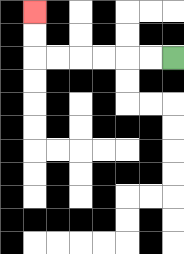{'start': '[7, 2]', 'end': '[1, 0]', 'path_directions': 'L,L,L,L,L,L,U,U', 'path_coordinates': '[[7, 2], [6, 2], [5, 2], [4, 2], [3, 2], [2, 2], [1, 2], [1, 1], [1, 0]]'}